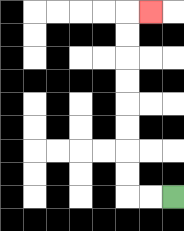{'start': '[7, 8]', 'end': '[6, 0]', 'path_directions': 'L,L,U,U,U,U,U,U,U,U,R', 'path_coordinates': '[[7, 8], [6, 8], [5, 8], [5, 7], [5, 6], [5, 5], [5, 4], [5, 3], [5, 2], [5, 1], [5, 0], [6, 0]]'}